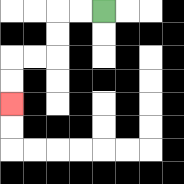{'start': '[4, 0]', 'end': '[0, 4]', 'path_directions': 'L,L,D,D,L,L,D,D', 'path_coordinates': '[[4, 0], [3, 0], [2, 0], [2, 1], [2, 2], [1, 2], [0, 2], [0, 3], [0, 4]]'}